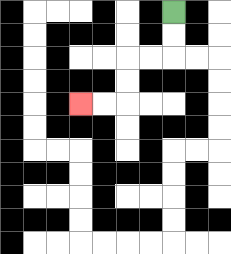{'start': '[7, 0]', 'end': '[3, 4]', 'path_directions': 'D,D,L,L,D,D,L,L', 'path_coordinates': '[[7, 0], [7, 1], [7, 2], [6, 2], [5, 2], [5, 3], [5, 4], [4, 4], [3, 4]]'}